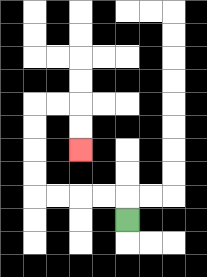{'start': '[5, 9]', 'end': '[3, 6]', 'path_directions': 'U,L,L,L,L,U,U,U,U,R,R,D,D', 'path_coordinates': '[[5, 9], [5, 8], [4, 8], [3, 8], [2, 8], [1, 8], [1, 7], [1, 6], [1, 5], [1, 4], [2, 4], [3, 4], [3, 5], [3, 6]]'}